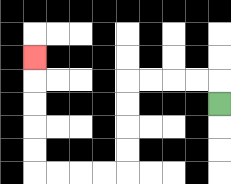{'start': '[9, 4]', 'end': '[1, 2]', 'path_directions': 'U,L,L,L,L,D,D,D,D,L,L,L,L,U,U,U,U,U', 'path_coordinates': '[[9, 4], [9, 3], [8, 3], [7, 3], [6, 3], [5, 3], [5, 4], [5, 5], [5, 6], [5, 7], [4, 7], [3, 7], [2, 7], [1, 7], [1, 6], [1, 5], [1, 4], [1, 3], [1, 2]]'}